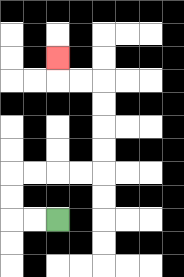{'start': '[2, 9]', 'end': '[2, 2]', 'path_directions': 'L,L,U,U,R,R,R,R,U,U,U,U,L,L,U', 'path_coordinates': '[[2, 9], [1, 9], [0, 9], [0, 8], [0, 7], [1, 7], [2, 7], [3, 7], [4, 7], [4, 6], [4, 5], [4, 4], [4, 3], [3, 3], [2, 3], [2, 2]]'}